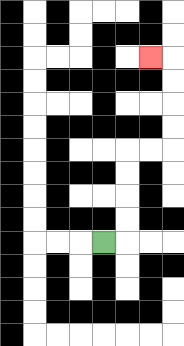{'start': '[4, 10]', 'end': '[6, 2]', 'path_directions': 'R,U,U,U,U,R,R,U,U,U,U,L', 'path_coordinates': '[[4, 10], [5, 10], [5, 9], [5, 8], [5, 7], [5, 6], [6, 6], [7, 6], [7, 5], [7, 4], [7, 3], [7, 2], [6, 2]]'}